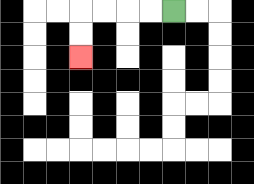{'start': '[7, 0]', 'end': '[3, 2]', 'path_directions': 'L,L,L,L,D,D', 'path_coordinates': '[[7, 0], [6, 0], [5, 0], [4, 0], [3, 0], [3, 1], [3, 2]]'}